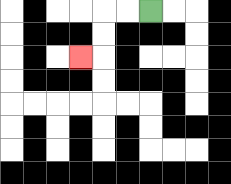{'start': '[6, 0]', 'end': '[3, 2]', 'path_directions': 'L,L,D,D,L', 'path_coordinates': '[[6, 0], [5, 0], [4, 0], [4, 1], [4, 2], [3, 2]]'}